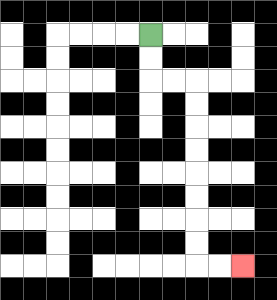{'start': '[6, 1]', 'end': '[10, 11]', 'path_directions': 'D,D,R,R,D,D,D,D,D,D,D,D,R,R', 'path_coordinates': '[[6, 1], [6, 2], [6, 3], [7, 3], [8, 3], [8, 4], [8, 5], [8, 6], [8, 7], [8, 8], [8, 9], [8, 10], [8, 11], [9, 11], [10, 11]]'}